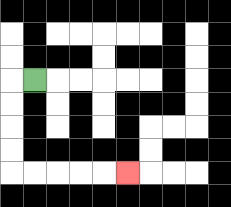{'start': '[1, 3]', 'end': '[5, 7]', 'path_directions': 'L,D,D,D,D,R,R,R,R,R', 'path_coordinates': '[[1, 3], [0, 3], [0, 4], [0, 5], [0, 6], [0, 7], [1, 7], [2, 7], [3, 7], [4, 7], [5, 7]]'}